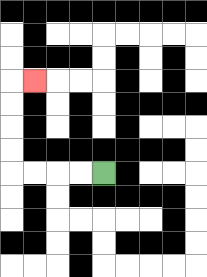{'start': '[4, 7]', 'end': '[1, 3]', 'path_directions': 'L,L,L,L,U,U,U,U,R', 'path_coordinates': '[[4, 7], [3, 7], [2, 7], [1, 7], [0, 7], [0, 6], [0, 5], [0, 4], [0, 3], [1, 3]]'}